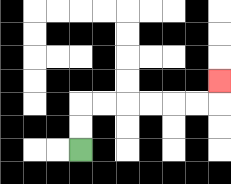{'start': '[3, 6]', 'end': '[9, 3]', 'path_directions': 'U,U,R,R,R,R,R,R,U', 'path_coordinates': '[[3, 6], [3, 5], [3, 4], [4, 4], [5, 4], [6, 4], [7, 4], [8, 4], [9, 4], [9, 3]]'}